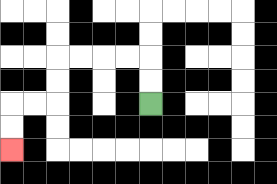{'start': '[6, 4]', 'end': '[0, 6]', 'path_directions': 'U,U,L,L,L,L,D,D,L,L,D,D', 'path_coordinates': '[[6, 4], [6, 3], [6, 2], [5, 2], [4, 2], [3, 2], [2, 2], [2, 3], [2, 4], [1, 4], [0, 4], [0, 5], [0, 6]]'}